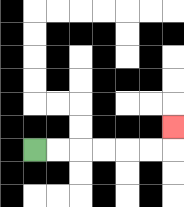{'start': '[1, 6]', 'end': '[7, 5]', 'path_directions': 'R,R,R,R,R,R,U', 'path_coordinates': '[[1, 6], [2, 6], [3, 6], [4, 6], [5, 6], [6, 6], [7, 6], [7, 5]]'}